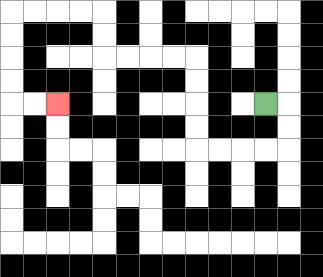{'start': '[11, 4]', 'end': '[2, 4]', 'path_directions': 'R,D,D,L,L,L,L,U,U,U,U,L,L,L,L,U,U,L,L,L,L,D,D,D,D,R,R', 'path_coordinates': '[[11, 4], [12, 4], [12, 5], [12, 6], [11, 6], [10, 6], [9, 6], [8, 6], [8, 5], [8, 4], [8, 3], [8, 2], [7, 2], [6, 2], [5, 2], [4, 2], [4, 1], [4, 0], [3, 0], [2, 0], [1, 0], [0, 0], [0, 1], [0, 2], [0, 3], [0, 4], [1, 4], [2, 4]]'}